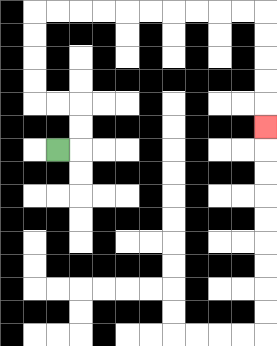{'start': '[2, 6]', 'end': '[11, 5]', 'path_directions': 'R,U,U,L,L,U,U,U,U,R,R,R,R,R,R,R,R,R,R,D,D,D,D,D', 'path_coordinates': '[[2, 6], [3, 6], [3, 5], [3, 4], [2, 4], [1, 4], [1, 3], [1, 2], [1, 1], [1, 0], [2, 0], [3, 0], [4, 0], [5, 0], [6, 0], [7, 0], [8, 0], [9, 0], [10, 0], [11, 0], [11, 1], [11, 2], [11, 3], [11, 4], [11, 5]]'}